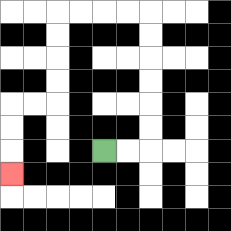{'start': '[4, 6]', 'end': '[0, 7]', 'path_directions': 'R,R,U,U,U,U,U,U,L,L,L,L,D,D,D,D,L,L,D,D,D', 'path_coordinates': '[[4, 6], [5, 6], [6, 6], [6, 5], [6, 4], [6, 3], [6, 2], [6, 1], [6, 0], [5, 0], [4, 0], [3, 0], [2, 0], [2, 1], [2, 2], [2, 3], [2, 4], [1, 4], [0, 4], [0, 5], [0, 6], [0, 7]]'}